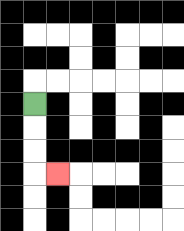{'start': '[1, 4]', 'end': '[2, 7]', 'path_directions': 'D,D,D,R', 'path_coordinates': '[[1, 4], [1, 5], [1, 6], [1, 7], [2, 7]]'}